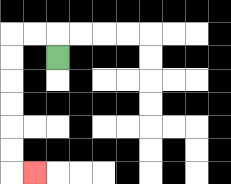{'start': '[2, 2]', 'end': '[1, 7]', 'path_directions': 'U,L,L,D,D,D,D,D,D,R', 'path_coordinates': '[[2, 2], [2, 1], [1, 1], [0, 1], [0, 2], [0, 3], [0, 4], [0, 5], [0, 6], [0, 7], [1, 7]]'}